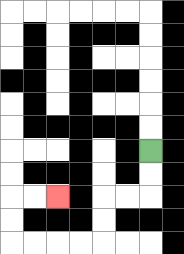{'start': '[6, 6]', 'end': '[2, 8]', 'path_directions': 'D,D,L,L,D,D,L,L,L,L,U,U,R,R', 'path_coordinates': '[[6, 6], [6, 7], [6, 8], [5, 8], [4, 8], [4, 9], [4, 10], [3, 10], [2, 10], [1, 10], [0, 10], [0, 9], [0, 8], [1, 8], [2, 8]]'}